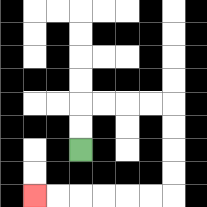{'start': '[3, 6]', 'end': '[1, 8]', 'path_directions': 'U,U,R,R,R,R,D,D,D,D,L,L,L,L,L,L', 'path_coordinates': '[[3, 6], [3, 5], [3, 4], [4, 4], [5, 4], [6, 4], [7, 4], [7, 5], [7, 6], [7, 7], [7, 8], [6, 8], [5, 8], [4, 8], [3, 8], [2, 8], [1, 8]]'}